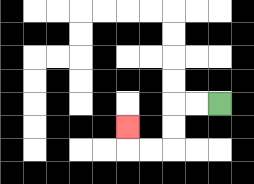{'start': '[9, 4]', 'end': '[5, 5]', 'path_directions': 'L,L,D,D,L,L,U', 'path_coordinates': '[[9, 4], [8, 4], [7, 4], [7, 5], [7, 6], [6, 6], [5, 6], [5, 5]]'}